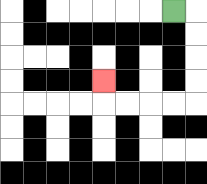{'start': '[7, 0]', 'end': '[4, 3]', 'path_directions': 'R,D,D,D,D,L,L,L,L,U', 'path_coordinates': '[[7, 0], [8, 0], [8, 1], [8, 2], [8, 3], [8, 4], [7, 4], [6, 4], [5, 4], [4, 4], [4, 3]]'}